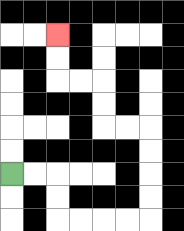{'start': '[0, 7]', 'end': '[2, 1]', 'path_directions': 'R,R,D,D,R,R,R,R,U,U,U,U,L,L,U,U,L,L,U,U', 'path_coordinates': '[[0, 7], [1, 7], [2, 7], [2, 8], [2, 9], [3, 9], [4, 9], [5, 9], [6, 9], [6, 8], [6, 7], [6, 6], [6, 5], [5, 5], [4, 5], [4, 4], [4, 3], [3, 3], [2, 3], [2, 2], [2, 1]]'}